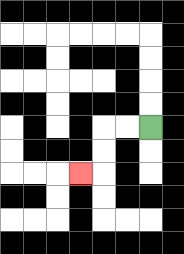{'start': '[6, 5]', 'end': '[3, 7]', 'path_directions': 'L,L,D,D,L', 'path_coordinates': '[[6, 5], [5, 5], [4, 5], [4, 6], [4, 7], [3, 7]]'}